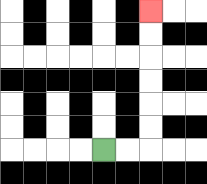{'start': '[4, 6]', 'end': '[6, 0]', 'path_directions': 'R,R,U,U,U,U,U,U', 'path_coordinates': '[[4, 6], [5, 6], [6, 6], [6, 5], [6, 4], [6, 3], [6, 2], [6, 1], [6, 0]]'}